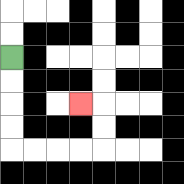{'start': '[0, 2]', 'end': '[3, 4]', 'path_directions': 'D,D,D,D,R,R,R,R,U,U,L', 'path_coordinates': '[[0, 2], [0, 3], [0, 4], [0, 5], [0, 6], [1, 6], [2, 6], [3, 6], [4, 6], [4, 5], [4, 4], [3, 4]]'}